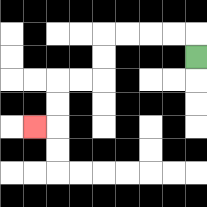{'start': '[8, 2]', 'end': '[1, 5]', 'path_directions': 'U,L,L,L,L,D,D,L,L,D,D,L', 'path_coordinates': '[[8, 2], [8, 1], [7, 1], [6, 1], [5, 1], [4, 1], [4, 2], [4, 3], [3, 3], [2, 3], [2, 4], [2, 5], [1, 5]]'}